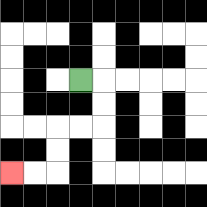{'start': '[3, 3]', 'end': '[0, 7]', 'path_directions': 'R,D,D,L,L,D,D,L,L', 'path_coordinates': '[[3, 3], [4, 3], [4, 4], [4, 5], [3, 5], [2, 5], [2, 6], [2, 7], [1, 7], [0, 7]]'}